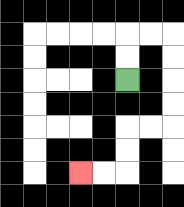{'start': '[5, 3]', 'end': '[3, 7]', 'path_directions': 'U,U,R,R,D,D,D,D,L,L,D,D,L,L', 'path_coordinates': '[[5, 3], [5, 2], [5, 1], [6, 1], [7, 1], [7, 2], [7, 3], [7, 4], [7, 5], [6, 5], [5, 5], [5, 6], [5, 7], [4, 7], [3, 7]]'}